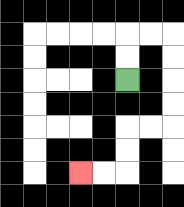{'start': '[5, 3]', 'end': '[3, 7]', 'path_directions': 'U,U,R,R,D,D,D,D,L,L,D,D,L,L', 'path_coordinates': '[[5, 3], [5, 2], [5, 1], [6, 1], [7, 1], [7, 2], [7, 3], [7, 4], [7, 5], [6, 5], [5, 5], [5, 6], [5, 7], [4, 7], [3, 7]]'}